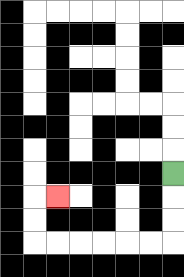{'start': '[7, 7]', 'end': '[2, 8]', 'path_directions': 'D,D,D,L,L,L,L,L,L,U,U,R', 'path_coordinates': '[[7, 7], [7, 8], [7, 9], [7, 10], [6, 10], [5, 10], [4, 10], [3, 10], [2, 10], [1, 10], [1, 9], [1, 8], [2, 8]]'}